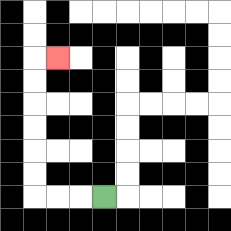{'start': '[4, 8]', 'end': '[2, 2]', 'path_directions': 'L,L,L,U,U,U,U,U,U,R', 'path_coordinates': '[[4, 8], [3, 8], [2, 8], [1, 8], [1, 7], [1, 6], [1, 5], [1, 4], [1, 3], [1, 2], [2, 2]]'}